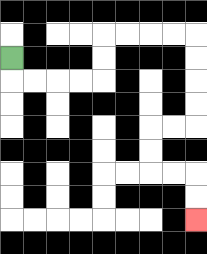{'start': '[0, 2]', 'end': '[8, 9]', 'path_directions': 'D,R,R,R,R,U,U,R,R,R,R,D,D,D,D,L,L,D,D,R,R,D,D', 'path_coordinates': '[[0, 2], [0, 3], [1, 3], [2, 3], [3, 3], [4, 3], [4, 2], [4, 1], [5, 1], [6, 1], [7, 1], [8, 1], [8, 2], [8, 3], [8, 4], [8, 5], [7, 5], [6, 5], [6, 6], [6, 7], [7, 7], [8, 7], [8, 8], [8, 9]]'}